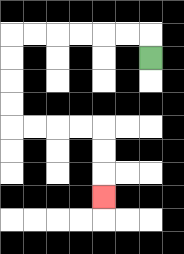{'start': '[6, 2]', 'end': '[4, 8]', 'path_directions': 'U,L,L,L,L,L,L,D,D,D,D,R,R,R,R,D,D,D', 'path_coordinates': '[[6, 2], [6, 1], [5, 1], [4, 1], [3, 1], [2, 1], [1, 1], [0, 1], [0, 2], [0, 3], [0, 4], [0, 5], [1, 5], [2, 5], [3, 5], [4, 5], [4, 6], [4, 7], [4, 8]]'}